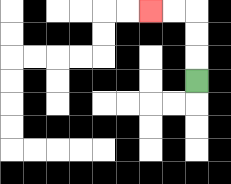{'start': '[8, 3]', 'end': '[6, 0]', 'path_directions': 'U,U,U,L,L', 'path_coordinates': '[[8, 3], [8, 2], [8, 1], [8, 0], [7, 0], [6, 0]]'}